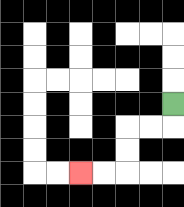{'start': '[7, 4]', 'end': '[3, 7]', 'path_directions': 'D,L,L,D,D,L,L', 'path_coordinates': '[[7, 4], [7, 5], [6, 5], [5, 5], [5, 6], [5, 7], [4, 7], [3, 7]]'}